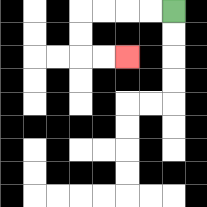{'start': '[7, 0]', 'end': '[5, 2]', 'path_directions': 'L,L,L,L,D,D,R,R', 'path_coordinates': '[[7, 0], [6, 0], [5, 0], [4, 0], [3, 0], [3, 1], [3, 2], [4, 2], [5, 2]]'}